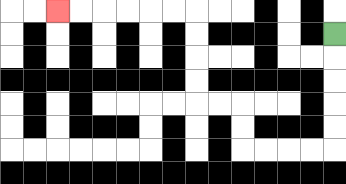{'start': '[14, 1]', 'end': '[2, 0]', 'path_directions': 'D,D,D,D,D,L,L,L,L,U,U,L,L,U,U,U,U,L,L,L,L,L,L', 'path_coordinates': '[[14, 1], [14, 2], [14, 3], [14, 4], [14, 5], [14, 6], [13, 6], [12, 6], [11, 6], [10, 6], [10, 5], [10, 4], [9, 4], [8, 4], [8, 3], [8, 2], [8, 1], [8, 0], [7, 0], [6, 0], [5, 0], [4, 0], [3, 0], [2, 0]]'}